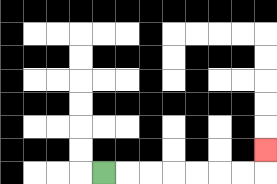{'start': '[4, 7]', 'end': '[11, 6]', 'path_directions': 'R,R,R,R,R,R,R,U', 'path_coordinates': '[[4, 7], [5, 7], [6, 7], [7, 7], [8, 7], [9, 7], [10, 7], [11, 7], [11, 6]]'}